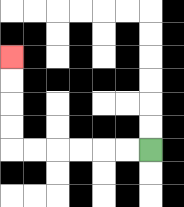{'start': '[6, 6]', 'end': '[0, 2]', 'path_directions': 'L,L,L,L,L,L,U,U,U,U', 'path_coordinates': '[[6, 6], [5, 6], [4, 6], [3, 6], [2, 6], [1, 6], [0, 6], [0, 5], [0, 4], [0, 3], [0, 2]]'}